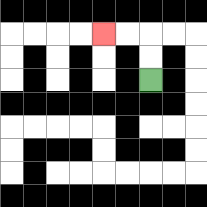{'start': '[6, 3]', 'end': '[4, 1]', 'path_directions': 'U,U,L,L', 'path_coordinates': '[[6, 3], [6, 2], [6, 1], [5, 1], [4, 1]]'}